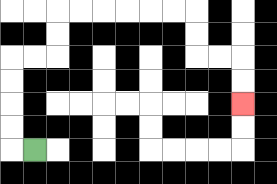{'start': '[1, 6]', 'end': '[10, 4]', 'path_directions': 'L,U,U,U,U,R,R,U,U,R,R,R,R,R,R,D,D,R,R,D,D', 'path_coordinates': '[[1, 6], [0, 6], [0, 5], [0, 4], [0, 3], [0, 2], [1, 2], [2, 2], [2, 1], [2, 0], [3, 0], [4, 0], [5, 0], [6, 0], [7, 0], [8, 0], [8, 1], [8, 2], [9, 2], [10, 2], [10, 3], [10, 4]]'}